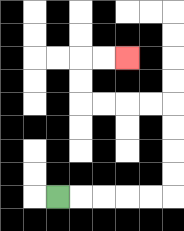{'start': '[2, 8]', 'end': '[5, 2]', 'path_directions': 'R,R,R,R,R,U,U,U,U,L,L,L,L,U,U,R,R', 'path_coordinates': '[[2, 8], [3, 8], [4, 8], [5, 8], [6, 8], [7, 8], [7, 7], [7, 6], [7, 5], [7, 4], [6, 4], [5, 4], [4, 4], [3, 4], [3, 3], [3, 2], [4, 2], [5, 2]]'}